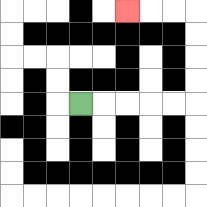{'start': '[3, 4]', 'end': '[5, 0]', 'path_directions': 'R,R,R,R,R,U,U,U,U,L,L,L', 'path_coordinates': '[[3, 4], [4, 4], [5, 4], [6, 4], [7, 4], [8, 4], [8, 3], [8, 2], [8, 1], [8, 0], [7, 0], [6, 0], [5, 0]]'}